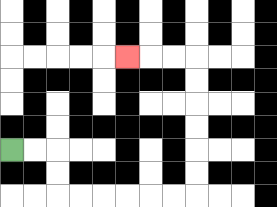{'start': '[0, 6]', 'end': '[5, 2]', 'path_directions': 'R,R,D,D,R,R,R,R,R,R,U,U,U,U,U,U,L,L,L', 'path_coordinates': '[[0, 6], [1, 6], [2, 6], [2, 7], [2, 8], [3, 8], [4, 8], [5, 8], [6, 8], [7, 8], [8, 8], [8, 7], [8, 6], [8, 5], [8, 4], [8, 3], [8, 2], [7, 2], [6, 2], [5, 2]]'}